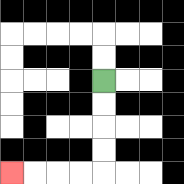{'start': '[4, 3]', 'end': '[0, 7]', 'path_directions': 'D,D,D,D,L,L,L,L', 'path_coordinates': '[[4, 3], [4, 4], [4, 5], [4, 6], [4, 7], [3, 7], [2, 7], [1, 7], [0, 7]]'}